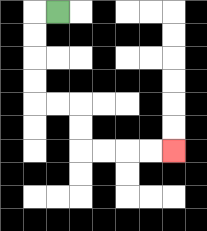{'start': '[2, 0]', 'end': '[7, 6]', 'path_directions': 'L,D,D,D,D,R,R,D,D,R,R,R,R', 'path_coordinates': '[[2, 0], [1, 0], [1, 1], [1, 2], [1, 3], [1, 4], [2, 4], [3, 4], [3, 5], [3, 6], [4, 6], [5, 6], [6, 6], [7, 6]]'}